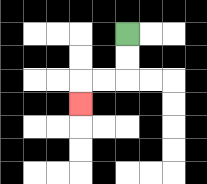{'start': '[5, 1]', 'end': '[3, 4]', 'path_directions': 'D,D,L,L,D', 'path_coordinates': '[[5, 1], [5, 2], [5, 3], [4, 3], [3, 3], [3, 4]]'}